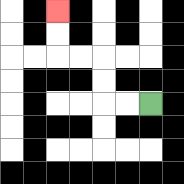{'start': '[6, 4]', 'end': '[2, 0]', 'path_directions': 'L,L,U,U,L,L,U,U', 'path_coordinates': '[[6, 4], [5, 4], [4, 4], [4, 3], [4, 2], [3, 2], [2, 2], [2, 1], [2, 0]]'}